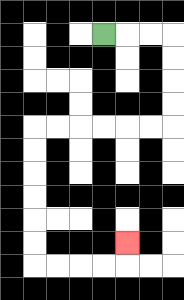{'start': '[4, 1]', 'end': '[5, 10]', 'path_directions': 'R,R,R,D,D,D,D,L,L,L,L,L,L,D,D,D,D,D,D,R,R,R,R,U', 'path_coordinates': '[[4, 1], [5, 1], [6, 1], [7, 1], [7, 2], [7, 3], [7, 4], [7, 5], [6, 5], [5, 5], [4, 5], [3, 5], [2, 5], [1, 5], [1, 6], [1, 7], [1, 8], [1, 9], [1, 10], [1, 11], [2, 11], [3, 11], [4, 11], [5, 11], [5, 10]]'}